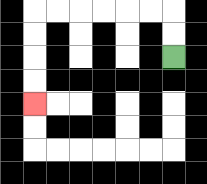{'start': '[7, 2]', 'end': '[1, 4]', 'path_directions': 'U,U,L,L,L,L,L,L,D,D,D,D', 'path_coordinates': '[[7, 2], [7, 1], [7, 0], [6, 0], [5, 0], [4, 0], [3, 0], [2, 0], [1, 0], [1, 1], [1, 2], [1, 3], [1, 4]]'}